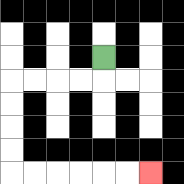{'start': '[4, 2]', 'end': '[6, 7]', 'path_directions': 'D,L,L,L,L,D,D,D,D,R,R,R,R,R,R', 'path_coordinates': '[[4, 2], [4, 3], [3, 3], [2, 3], [1, 3], [0, 3], [0, 4], [0, 5], [0, 6], [0, 7], [1, 7], [2, 7], [3, 7], [4, 7], [5, 7], [6, 7]]'}